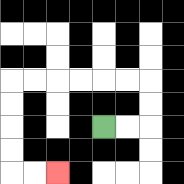{'start': '[4, 5]', 'end': '[2, 7]', 'path_directions': 'R,R,U,U,L,L,L,L,L,L,D,D,D,D,R,R', 'path_coordinates': '[[4, 5], [5, 5], [6, 5], [6, 4], [6, 3], [5, 3], [4, 3], [3, 3], [2, 3], [1, 3], [0, 3], [0, 4], [0, 5], [0, 6], [0, 7], [1, 7], [2, 7]]'}